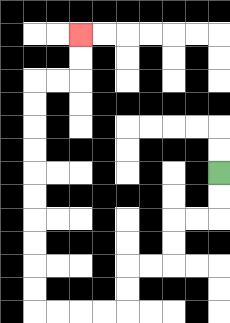{'start': '[9, 7]', 'end': '[3, 1]', 'path_directions': 'D,D,L,L,D,D,L,L,D,D,L,L,L,L,U,U,U,U,U,U,U,U,U,U,R,R,U,U', 'path_coordinates': '[[9, 7], [9, 8], [9, 9], [8, 9], [7, 9], [7, 10], [7, 11], [6, 11], [5, 11], [5, 12], [5, 13], [4, 13], [3, 13], [2, 13], [1, 13], [1, 12], [1, 11], [1, 10], [1, 9], [1, 8], [1, 7], [1, 6], [1, 5], [1, 4], [1, 3], [2, 3], [3, 3], [3, 2], [3, 1]]'}